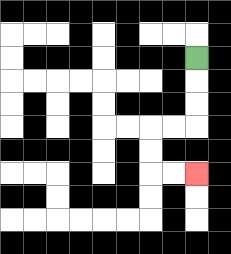{'start': '[8, 2]', 'end': '[8, 7]', 'path_directions': 'D,D,D,L,L,D,D,R,R', 'path_coordinates': '[[8, 2], [8, 3], [8, 4], [8, 5], [7, 5], [6, 5], [6, 6], [6, 7], [7, 7], [8, 7]]'}